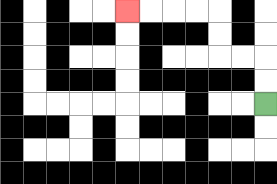{'start': '[11, 4]', 'end': '[5, 0]', 'path_directions': 'U,U,L,L,U,U,L,L,L,L', 'path_coordinates': '[[11, 4], [11, 3], [11, 2], [10, 2], [9, 2], [9, 1], [9, 0], [8, 0], [7, 0], [6, 0], [5, 0]]'}